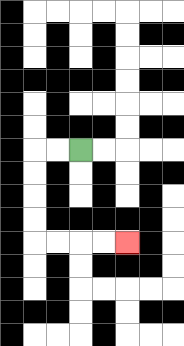{'start': '[3, 6]', 'end': '[5, 10]', 'path_directions': 'L,L,D,D,D,D,R,R,R,R', 'path_coordinates': '[[3, 6], [2, 6], [1, 6], [1, 7], [1, 8], [1, 9], [1, 10], [2, 10], [3, 10], [4, 10], [5, 10]]'}